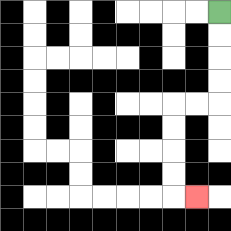{'start': '[9, 0]', 'end': '[8, 8]', 'path_directions': 'D,D,D,D,L,L,D,D,D,D,R', 'path_coordinates': '[[9, 0], [9, 1], [9, 2], [9, 3], [9, 4], [8, 4], [7, 4], [7, 5], [7, 6], [7, 7], [7, 8], [8, 8]]'}